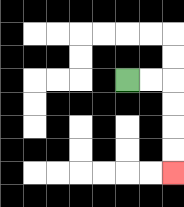{'start': '[5, 3]', 'end': '[7, 7]', 'path_directions': 'R,R,D,D,D,D', 'path_coordinates': '[[5, 3], [6, 3], [7, 3], [7, 4], [7, 5], [7, 6], [7, 7]]'}